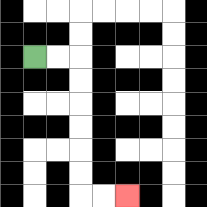{'start': '[1, 2]', 'end': '[5, 8]', 'path_directions': 'R,R,D,D,D,D,D,D,R,R', 'path_coordinates': '[[1, 2], [2, 2], [3, 2], [3, 3], [3, 4], [3, 5], [3, 6], [3, 7], [3, 8], [4, 8], [5, 8]]'}